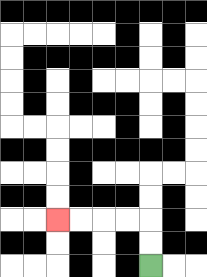{'start': '[6, 11]', 'end': '[2, 9]', 'path_directions': 'U,U,L,L,L,L', 'path_coordinates': '[[6, 11], [6, 10], [6, 9], [5, 9], [4, 9], [3, 9], [2, 9]]'}